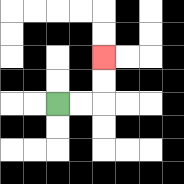{'start': '[2, 4]', 'end': '[4, 2]', 'path_directions': 'R,R,U,U', 'path_coordinates': '[[2, 4], [3, 4], [4, 4], [4, 3], [4, 2]]'}